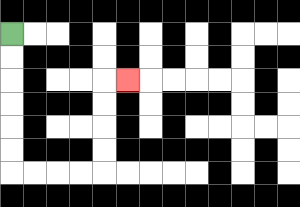{'start': '[0, 1]', 'end': '[5, 3]', 'path_directions': 'D,D,D,D,D,D,R,R,R,R,U,U,U,U,R', 'path_coordinates': '[[0, 1], [0, 2], [0, 3], [0, 4], [0, 5], [0, 6], [0, 7], [1, 7], [2, 7], [3, 7], [4, 7], [4, 6], [4, 5], [4, 4], [4, 3], [5, 3]]'}